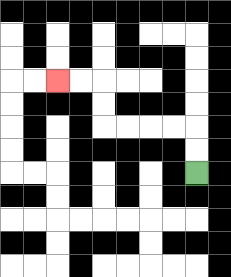{'start': '[8, 7]', 'end': '[2, 3]', 'path_directions': 'U,U,L,L,L,L,U,U,L,L', 'path_coordinates': '[[8, 7], [8, 6], [8, 5], [7, 5], [6, 5], [5, 5], [4, 5], [4, 4], [4, 3], [3, 3], [2, 3]]'}